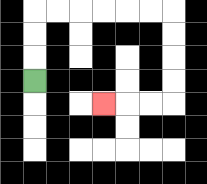{'start': '[1, 3]', 'end': '[4, 4]', 'path_directions': 'U,U,U,R,R,R,R,R,R,D,D,D,D,L,L,L', 'path_coordinates': '[[1, 3], [1, 2], [1, 1], [1, 0], [2, 0], [3, 0], [4, 0], [5, 0], [6, 0], [7, 0], [7, 1], [7, 2], [7, 3], [7, 4], [6, 4], [5, 4], [4, 4]]'}